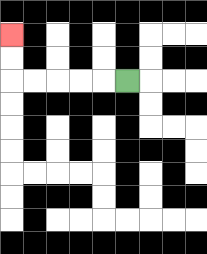{'start': '[5, 3]', 'end': '[0, 1]', 'path_directions': 'L,L,L,L,L,U,U', 'path_coordinates': '[[5, 3], [4, 3], [3, 3], [2, 3], [1, 3], [0, 3], [0, 2], [0, 1]]'}